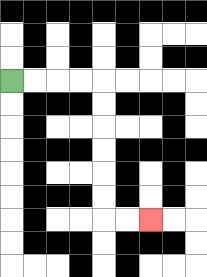{'start': '[0, 3]', 'end': '[6, 9]', 'path_directions': 'R,R,R,R,D,D,D,D,D,D,R,R', 'path_coordinates': '[[0, 3], [1, 3], [2, 3], [3, 3], [4, 3], [4, 4], [4, 5], [4, 6], [4, 7], [4, 8], [4, 9], [5, 9], [6, 9]]'}